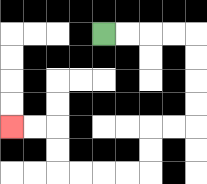{'start': '[4, 1]', 'end': '[0, 5]', 'path_directions': 'R,R,R,R,D,D,D,D,L,L,D,D,L,L,L,L,U,U,L,L', 'path_coordinates': '[[4, 1], [5, 1], [6, 1], [7, 1], [8, 1], [8, 2], [8, 3], [8, 4], [8, 5], [7, 5], [6, 5], [6, 6], [6, 7], [5, 7], [4, 7], [3, 7], [2, 7], [2, 6], [2, 5], [1, 5], [0, 5]]'}